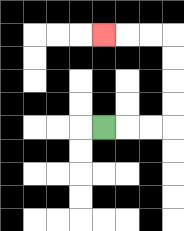{'start': '[4, 5]', 'end': '[4, 1]', 'path_directions': 'R,R,R,U,U,U,U,L,L,L', 'path_coordinates': '[[4, 5], [5, 5], [6, 5], [7, 5], [7, 4], [7, 3], [7, 2], [7, 1], [6, 1], [5, 1], [4, 1]]'}